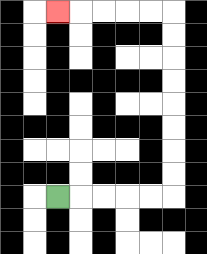{'start': '[2, 8]', 'end': '[2, 0]', 'path_directions': 'R,R,R,R,R,U,U,U,U,U,U,U,U,L,L,L,L,L', 'path_coordinates': '[[2, 8], [3, 8], [4, 8], [5, 8], [6, 8], [7, 8], [7, 7], [7, 6], [7, 5], [7, 4], [7, 3], [7, 2], [7, 1], [7, 0], [6, 0], [5, 0], [4, 0], [3, 0], [2, 0]]'}